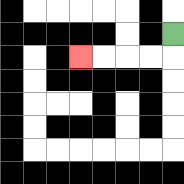{'start': '[7, 1]', 'end': '[3, 2]', 'path_directions': 'D,L,L,L,L', 'path_coordinates': '[[7, 1], [7, 2], [6, 2], [5, 2], [4, 2], [3, 2]]'}